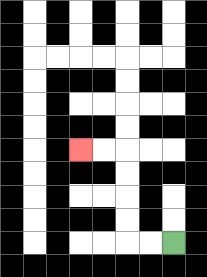{'start': '[7, 10]', 'end': '[3, 6]', 'path_directions': 'L,L,U,U,U,U,L,L', 'path_coordinates': '[[7, 10], [6, 10], [5, 10], [5, 9], [5, 8], [5, 7], [5, 6], [4, 6], [3, 6]]'}